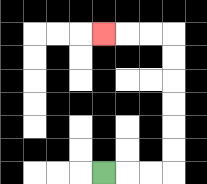{'start': '[4, 7]', 'end': '[4, 1]', 'path_directions': 'R,R,R,U,U,U,U,U,U,L,L,L', 'path_coordinates': '[[4, 7], [5, 7], [6, 7], [7, 7], [7, 6], [7, 5], [7, 4], [7, 3], [7, 2], [7, 1], [6, 1], [5, 1], [4, 1]]'}